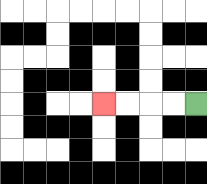{'start': '[8, 4]', 'end': '[4, 4]', 'path_directions': 'L,L,L,L', 'path_coordinates': '[[8, 4], [7, 4], [6, 4], [5, 4], [4, 4]]'}